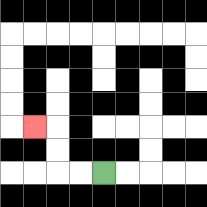{'start': '[4, 7]', 'end': '[1, 5]', 'path_directions': 'L,L,U,U,L', 'path_coordinates': '[[4, 7], [3, 7], [2, 7], [2, 6], [2, 5], [1, 5]]'}